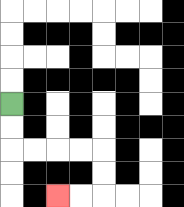{'start': '[0, 4]', 'end': '[2, 8]', 'path_directions': 'D,D,R,R,R,R,D,D,L,L', 'path_coordinates': '[[0, 4], [0, 5], [0, 6], [1, 6], [2, 6], [3, 6], [4, 6], [4, 7], [4, 8], [3, 8], [2, 8]]'}